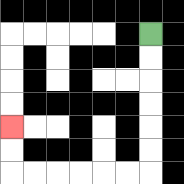{'start': '[6, 1]', 'end': '[0, 5]', 'path_directions': 'D,D,D,D,D,D,L,L,L,L,L,L,U,U', 'path_coordinates': '[[6, 1], [6, 2], [6, 3], [6, 4], [6, 5], [6, 6], [6, 7], [5, 7], [4, 7], [3, 7], [2, 7], [1, 7], [0, 7], [0, 6], [0, 5]]'}